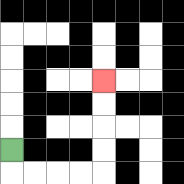{'start': '[0, 6]', 'end': '[4, 3]', 'path_directions': 'D,R,R,R,R,U,U,U,U', 'path_coordinates': '[[0, 6], [0, 7], [1, 7], [2, 7], [3, 7], [4, 7], [4, 6], [4, 5], [4, 4], [4, 3]]'}